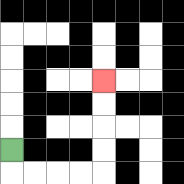{'start': '[0, 6]', 'end': '[4, 3]', 'path_directions': 'D,R,R,R,R,U,U,U,U', 'path_coordinates': '[[0, 6], [0, 7], [1, 7], [2, 7], [3, 7], [4, 7], [4, 6], [4, 5], [4, 4], [4, 3]]'}